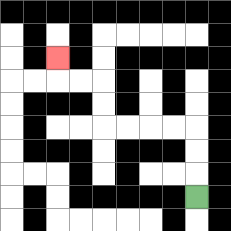{'start': '[8, 8]', 'end': '[2, 2]', 'path_directions': 'U,U,U,L,L,L,L,U,U,L,L,U', 'path_coordinates': '[[8, 8], [8, 7], [8, 6], [8, 5], [7, 5], [6, 5], [5, 5], [4, 5], [4, 4], [4, 3], [3, 3], [2, 3], [2, 2]]'}